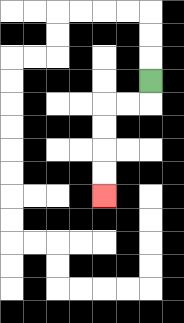{'start': '[6, 3]', 'end': '[4, 8]', 'path_directions': 'D,L,L,D,D,D,D', 'path_coordinates': '[[6, 3], [6, 4], [5, 4], [4, 4], [4, 5], [4, 6], [4, 7], [4, 8]]'}